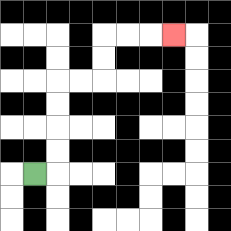{'start': '[1, 7]', 'end': '[7, 1]', 'path_directions': 'R,U,U,U,U,R,R,U,U,R,R,R', 'path_coordinates': '[[1, 7], [2, 7], [2, 6], [2, 5], [2, 4], [2, 3], [3, 3], [4, 3], [4, 2], [4, 1], [5, 1], [6, 1], [7, 1]]'}